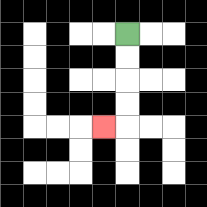{'start': '[5, 1]', 'end': '[4, 5]', 'path_directions': 'D,D,D,D,L', 'path_coordinates': '[[5, 1], [5, 2], [5, 3], [5, 4], [5, 5], [4, 5]]'}